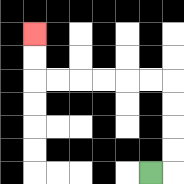{'start': '[6, 7]', 'end': '[1, 1]', 'path_directions': 'R,U,U,U,U,L,L,L,L,L,L,U,U', 'path_coordinates': '[[6, 7], [7, 7], [7, 6], [7, 5], [7, 4], [7, 3], [6, 3], [5, 3], [4, 3], [3, 3], [2, 3], [1, 3], [1, 2], [1, 1]]'}